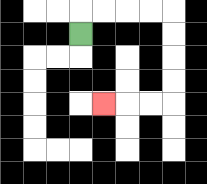{'start': '[3, 1]', 'end': '[4, 4]', 'path_directions': 'U,R,R,R,R,D,D,D,D,L,L,L', 'path_coordinates': '[[3, 1], [3, 0], [4, 0], [5, 0], [6, 0], [7, 0], [7, 1], [7, 2], [7, 3], [7, 4], [6, 4], [5, 4], [4, 4]]'}